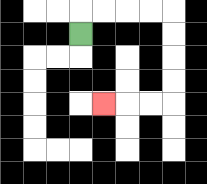{'start': '[3, 1]', 'end': '[4, 4]', 'path_directions': 'U,R,R,R,R,D,D,D,D,L,L,L', 'path_coordinates': '[[3, 1], [3, 0], [4, 0], [5, 0], [6, 0], [7, 0], [7, 1], [7, 2], [7, 3], [7, 4], [6, 4], [5, 4], [4, 4]]'}